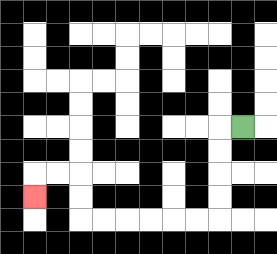{'start': '[10, 5]', 'end': '[1, 8]', 'path_directions': 'L,D,D,D,D,L,L,L,L,L,L,U,U,L,L,D', 'path_coordinates': '[[10, 5], [9, 5], [9, 6], [9, 7], [9, 8], [9, 9], [8, 9], [7, 9], [6, 9], [5, 9], [4, 9], [3, 9], [3, 8], [3, 7], [2, 7], [1, 7], [1, 8]]'}